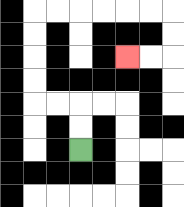{'start': '[3, 6]', 'end': '[5, 2]', 'path_directions': 'U,U,L,L,U,U,U,U,R,R,R,R,R,R,D,D,L,L', 'path_coordinates': '[[3, 6], [3, 5], [3, 4], [2, 4], [1, 4], [1, 3], [1, 2], [1, 1], [1, 0], [2, 0], [3, 0], [4, 0], [5, 0], [6, 0], [7, 0], [7, 1], [7, 2], [6, 2], [5, 2]]'}